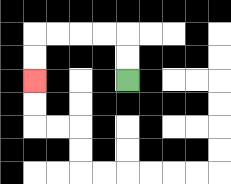{'start': '[5, 3]', 'end': '[1, 3]', 'path_directions': 'U,U,L,L,L,L,D,D', 'path_coordinates': '[[5, 3], [5, 2], [5, 1], [4, 1], [3, 1], [2, 1], [1, 1], [1, 2], [1, 3]]'}